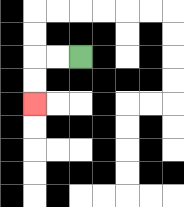{'start': '[3, 2]', 'end': '[1, 4]', 'path_directions': 'L,L,D,D', 'path_coordinates': '[[3, 2], [2, 2], [1, 2], [1, 3], [1, 4]]'}